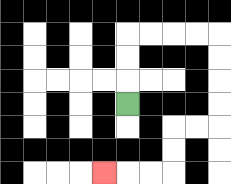{'start': '[5, 4]', 'end': '[4, 7]', 'path_directions': 'U,U,U,R,R,R,R,D,D,D,D,L,L,D,D,L,L,L', 'path_coordinates': '[[5, 4], [5, 3], [5, 2], [5, 1], [6, 1], [7, 1], [8, 1], [9, 1], [9, 2], [9, 3], [9, 4], [9, 5], [8, 5], [7, 5], [7, 6], [7, 7], [6, 7], [5, 7], [4, 7]]'}